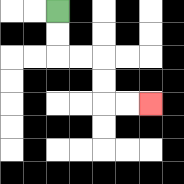{'start': '[2, 0]', 'end': '[6, 4]', 'path_directions': 'D,D,R,R,D,D,R,R', 'path_coordinates': '[[2, 0], [2, 1], [2, 2], [3, 2], [4, 2], [4, 3], [4, 4], [5, 4], [6, 4]]'}